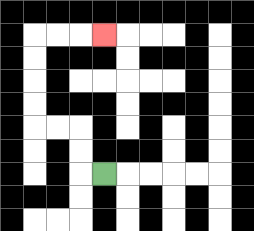{'start': '[4, 7]', 'end': '[4, 1]', 'path_directions': 'L,U,U,L,L,U,U,U,U,R,R,R', 'path_coordinates': '[[4, 7], [3, 7], [3, 6], [3, 5], [2, 5], [1, 5], [1, 4], [1, 3], [1, 2], [1, 1], [2, 1], [3, 1], [4, 1]]'}